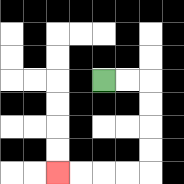{'start': '[4, 3]', 'end': '[2, 7]', 'path_directions': 'R,R,D,D,D,D,L,L,L,L', 'path_coordinates': '[[4, 3], [5, 3], [6, 3], [6, 4], [6, 5], [6, 6], [6, 7], [5, 7], [4, 7], [3, 7], [2, 7]]'}